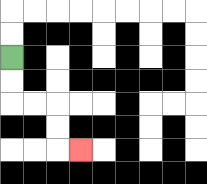{'start': '[0, 2]', 'end': '[3, 6]', 'path_directions': 'D,D,R,R,D,D,R', 'path_coordinates': '[[0, 2], [0, 3], [0, 4], [1, 4], [2, 4], [2, 5], [2, 6], [3, 6]]'}